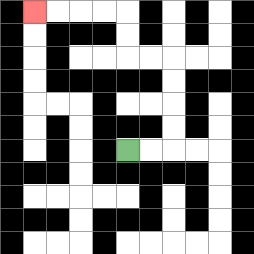{'start': '[5, 6]', 'end': '[1, 0]', 'path_directions': 'R,R,U,U,U,U,L,L,U,U,L,L,L,L', 'path_coordinates': '[[5, 6], [6, 6], [7, 6], [7, 5], [7, 4], [7, 3], [7, 2], [6, 2], [5, 2], [5, 1], [5, 0], [4, 0], [3, 0], [2, 0], [1, 0]]'}